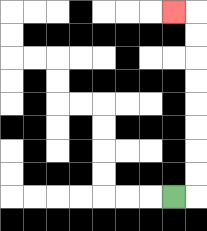{'start': '[7, 8]', 'end': '[7, 0]', 'path_directions': 'R,U,U,U,U,U,U,U,U,L', 'path_coordinates': '[[7, 8], [8, 8], [8, 7], [8, 6], [8, 5], [8, 4], [8, 3], [8, 2], [8, 1], [8, 0], [7, 0]]'}